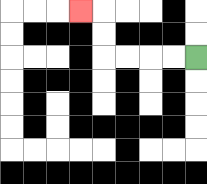{'start': '[8, 2]', 'end': '[3, 0]', 'path_directions': 'L,L,L,L,U,U,L', 'path_coordinates': '[[8, 2], [7, 2], [6, 2], [5, 2], [4, 2], [4, 1], [4, 0], [3, 0]]'}